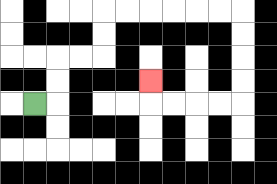{'start': '[1, 4]', 'end': '[6, 3]', 'path_directions': 'R,U,U,R,R,U,U,R,R,R,R,R,R,D,D,D,D,L,L,L,L,U', 'path_coordinates': '[[1, 4], [2, 4], [2, 3], [2, 2], [3, 2], [4, 2], [4, 1], [4, 0], [5, 0], [6, 0], [7, 0], [8, 0], [9, 0], [10, 0], [10, 1], [10, 2], [10, 3], [10, 4], [9, 4], [8, 4], [7, 4], [6, 4], [6, 3]]'}